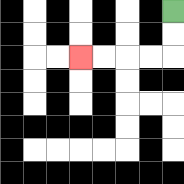{'start': '[7, 0]', 'end': '[3, 2]', 'path_directions': 'D,D,L,L,L,L', 'path_coordinates': '[[7, 0], [7, 1], [7, 2], [6, 2], [5, 2], [4, 2], [3, 2]]'}